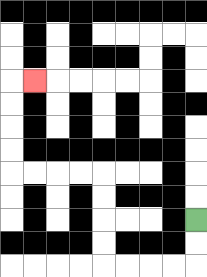{'start': '[8, 9]', 'end': '[1, 3]', 'path_directions': 'D,D,L,L,L,L,U,U,U,U,L,L,L,L,U,U,U,U,R', 'path_coordinates': '[[8, 9], [8, 10], [8, 11], [7, 11], [6, 11], [5, 11], [4, 11], [4, 10], [4, 9], [4, 8], [4, 7], [3, 7], [2, 7], [1, 7], [0, 7], [0, 6], [0, 5], [0, 4], [0, 3], [1, 3]]'}